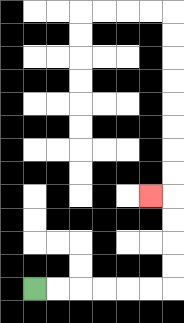{'start': '[1, 12]', 'end': '[6, 8]', 'path_directions': 'R,R,R,R,R,R,U,U,U,U,L', 'path_coordinates': '[[1, 12], [2, 12], [3, 12], [4, 12], [5, 12], [6, 12], [7, 12], [7, 11], [7, 10], [7, 9], [7, 8], [6, 8]]'}